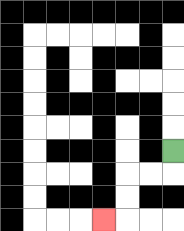{'start': '[7, 6]', 'end': '[4, 9]', 'path_directions': 'D,L,L,D,D,L', 'path_coordinates': '[[7, 6], [7, 7], [6, 7], [5, 7], [5, 8], [5, 9], [4, 9]]'}